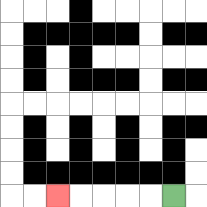{'start': '[7, 8]', 'end': '[2, 8]', 'path_directions': 'L,L,L,L,L', 'path_coordinates': '[[7, 8], [6, 8], [5, 8], [4, 8], [3, 8], [2, 8]]'}